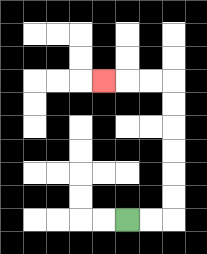{'start': '[5, 9]', 'end': '[4, 3]', 'path_directions': 'R,R,U,U,U,U,U,U,L,L,L', 'path_coordinates': '[[5, 9], [6, 9], [7, 9], [7, 8], [7, 7], [7, 6], [7, 5], [7, 4], [7, 3], [6, 3], [5, 3], [4, 3]]'}